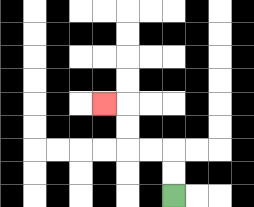{'start': '[7, 8]', 'end': '[4, 4]', 'path_directions': 'U,U,L,L,U,U,L', 'path_coordinates': '[[7, 8], [7, 7], [7, 6], [6, 6], [5, 6], [5, 5], [5, 4], [4, 4]]'}